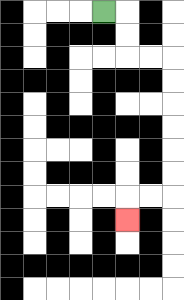{'start': '[4, 0]', 'end': '[5, 9]', 'path_directions': 'R,D,D,R,R,D,D,D,D,D,D,L,L,D', 'path_coordinates': '[[4, 0], [5, 0], [5, 1], [5, 2], [6, 2], [7, 2], [7, 3], [7, 4], [7, 5], [7, 6], [7, 7], [7, 8], [6, 8], [5, 8], [5, 9]]'}